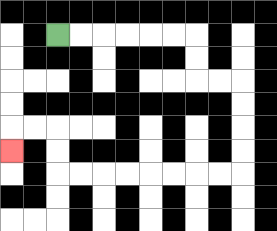{'start': '[2, 1]', 'end': '[0, 6]', 'path_directions': 'R,R,R,R,R,R,D,D,R,R,D,D,D,D,L,L,L,L,L,L,L,L,U,U,L,L,D', 'path_coordinates': '[[2, 1], [3, 1], [4, 1], [5, 1], [6, 1], [7, 1], [8, 1], [8, 2], [8, 3], [9, 3], [10, 3], [10, 4], [10, 5], [10, 6], [10, 7], [9, 7], [8, 7], [7, 7], [6, 7], [5, 7], [4, 7], [3, 7], [2, 7], [2, 6], [2, 5], [1, 5], [0, 5], [0, 6]]'}